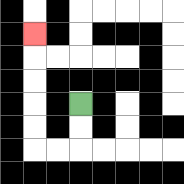{'start': '[3, 4]', 'end': '[1, 1]', 'path_directions': 'D,D,L,L,U,U,U,U,U', 'path_coordinates': '[[3, 4], [3, 5], [3, 6], [2, 6], [1, 6], [1, 5], [1, 4], [1, 3], [1, 2], [1, 1]]'}